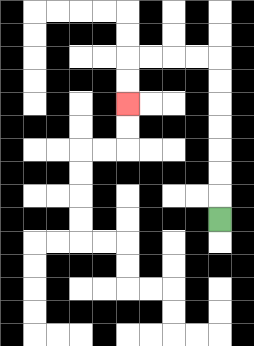{'start': '[9, 9]', 'end': '[5, 4]', 'path_directions': 'U,U,U,U,U,U,U,L,L,L,L,D,D', 'path_coordinates': '[[9, 9], [9, 8], [9, 7], [9, 6], [9, 5], [9, 4], [9, 3], [9, 2], [8, 2], [7, 2], [6, 2], [5, 2], [5, 3], [5, 4]]'}